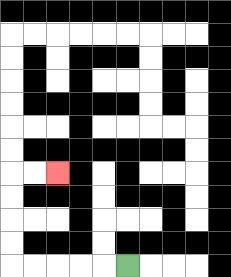{'start': '[5, 11]', 'end': '[2, 7]', 'path_directions': 'L,L,L,L,L,U,U,U,U,R,R', 'path_coordinates': '[[5, 11], [4, 11], [3, 11], [2, 11], [1, 11], [0, 11], [0, 10], [0, 9], [0, 8], [0, 7], [1, 7], [2, 7]]'}